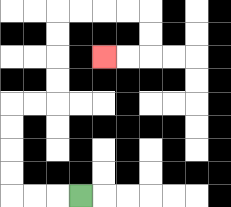{'start': '[3, 8]', 'end': '[4, 2]', 'path_directions': 'L,L,L,U,U,U,U,R,R,U,U,U,U,R,R,R,R,D,D,L,L', 'path_coordinates': '[[3, 8], [2, 8], [1, 8], [0, 8], [0, 7], [0, 6], [0, 5], [0, 4], [1, 4], [2, 4], [2, 3], [2, 2], [2, 1], [2, 0], [3, 0], [4, 0], [5, 0], [6, 0], [6, 1], [6, 2], [5, 2], [4, 2]]'}